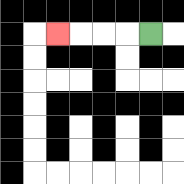{'start': '[6, 1]', 'end': '[2, 1]', 'path_directions': 'L,L,L,L', 'path_coordinates': '[[6, 1], [5, 1], [4, 1], [3, 1], [2, 1]]'}